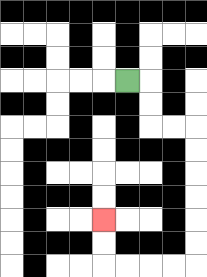{'start': '[5, 3]', 'end': '[4, 9]', 'path_directions': 'R,D,D,R,R,D,D,D,D,D,D,L,L,L,L,U,U', 'path_coordinates': '[[5, 3], [6, 3], [6, 4], [6, 5], [7, 5], [8, 5], [8, 6], [8, 7], [8, 8], [8, 9], [8, 10], [8, 11], [7, 11], [6, 11], [5, 11], [4, 11], [4, 10], [4, 9]]'}